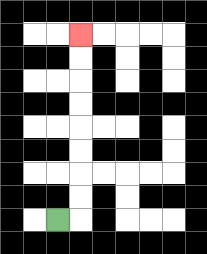{'start': '[2, 9]', 'end': '[3, 1]', 'path_directions': 'R,U,U,U,U,U,U,U,U', 'path_coordinates': '[[2, 9], [3, 9], [3, 8], [3, 7], [3, 6], [3, 5], [3, 4], [3, 3], [3, 2], [3, 1]]'}